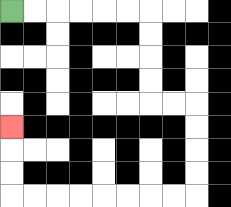{'start': '[0, 0]', 'end': '[0, 5]', 'path_directions': 'R,R,R,R,R,R,D,D,D,D,R,R,D,D,D,D,L,L,L,L,L,L,L,L,U,U,U', 'path_coordinates': '[[0, 0], [1, 0], [2, 0], [3, 0], [4, 0], [5, 0], [6, 0], [6, 1], [6, 2], [6, 3], [6, 4], [7, 4], [8, 4], [8, 5], [8, 6], [8, 7], [8, 8], [7, 8], [6, 8], [5, 8], [4, 8], [3, 8], [2, 8], [1, 8], [0, 8], [0, 7], [0, 6], [0, 5]]'}